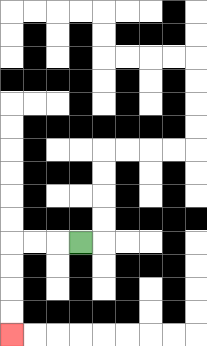{'start': '[3, 10]', 'end': '[0, 14]', 'path_directions': 'L,L,L,D,D,D,D', 'path_coordinates': '[[3, 10], [2, 10], [1, 10], [0, 10], [0, 11], [0, 12], [0, 13], [0, 14]]'}